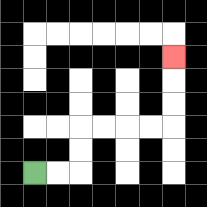{'start': '[1, 7]', 'end': '[7, 2]', 'path_directions': 'R,R,U,U,R,R,R,R,U,U,U', 'path_coordinates': '[[1, 7], [2, 7], [3, 7], [3, 6], [3, 5], [4, 5], [5, 5], [6, 5], [7, 5], [7, 4], [7, 3], [7, 2]]'}